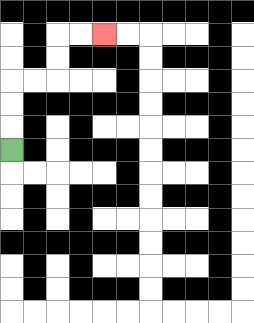{'start': '[0, 6]', 'end': '[4, 1]', 'path_directions': 'U,U,U,R,R,U,U,R,R', 'path_coordinates': '[[0, 6], [0, 5], [0, 4], [0, 3], [1, 3], [2, 3], [2, 2], [2, 1], [3, 1], [4, 1]]'}